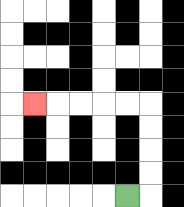{'start': '[5, 8]', 'end': '[1, 4]', 'path_directions': 'R,U,U,U,U,L,L,L,L,L', 'path_coordinates': '[[5, 8], [6, 8], [6, 7], [6, 6], [6, 5], [6, 4], [5, 4], [4, 4], [3, 4], [2, 4], [1, 4]]'}